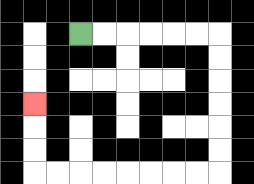{'start': '[3, 1]', 'end': '[1, 4]', 'path_directions': 'R,R,R,R,R,R,D,D,D,D,D,D,L,L,L,L,L,L,L,L,U,U,U', 'path_coordinates': '[[3, 1], [4, 1], [5, 1], [6, 1], [7, 1], [8, 1], [9, 1], [9, 2], [9, 3], [9, 4], [9, 5], [9, 6], [9, 7], [8, 7], [7, 7], [6, 7], [5, 7], [4, 7], [3, 7], [2, 7], [1, 7], [1, 6], [1, 5], [1, 4]]'}